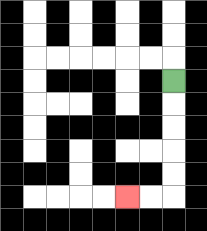{'start': '[7, 3]', 'end': '[5, 8]', 'path_directions': 'D,D,D,D,D,L,L', 'path_coordinates': '[[7, 3], [7, 4], [7, 5], [7, 6], [7, 7], [7, 8], [6, 8], [5, 8]]'}